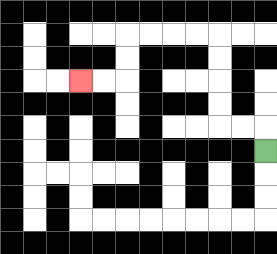{'start': '[11, 6]', 'end': '[3, 3]', 'path_directions': 'U,L,L,U,U,U,U,L,L,L,L,D,D,L,L', 'path_coordinates': '[[11, 6], [11, 5], [10, 5], [9, 5], [9, 4], [9, 3], [9, 2], [9, 1], [8, 1], [7, 1], [6, 1], [5, 1], [5, 2], [5, 3], [4, 3], [3, 3]]'}